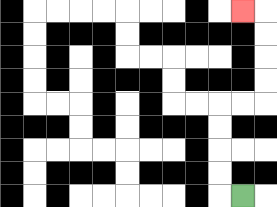{'start': '[10, 8]', 'end': '[10, 0]', 'path_directions': 'L,U,U,U,U,R,R,U,U,U,U,L', 'path_coordinates': '[[10, 8], [9, 8], [9, 7], [9, 6], [9, 5], [9, 4], [10, 4], [11, 4], [11, 3], [11, 2], [11, 1], [11, 0], [10, 0]]'}